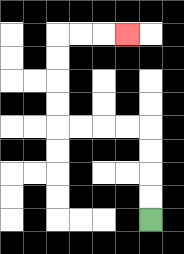{'start': '[6, 9]', 'end': '[5, 1]', 'path_directions': 'U,U,U,U,L,L,L,L,U,U,U,U,R,R,R', 'path_coordinates': '[[6, 9], [6, 8], [6, 7], [6, 6], [6, 5], [5, 5], [4, 5], [3, 5], [2, 5], [2, 4], [2, 3], [2, 2], [2, 1], [3, 1], [4, 1], [5, 1]]'}